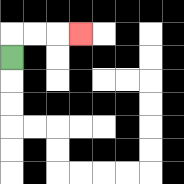{'start': '[0, 2]', 'end': '[3, 1]', 'path_directions': 'U,R,R,R', 'path_coordinates': '[[0, 2], [0, 1], [1, 1], [2, 1], [3, 1]]'}